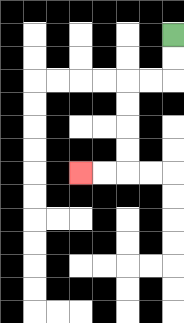{'start': '[7, 1]', 'end': '[3, 7]', 'path_directions': 'D,D,L,L,D,D,D,D,L,L', 'path_coordinates': '[[7, 1], [7, 2], [7, 3], [6, 3], [5, 3], [5, 4], [5, 5], [5, 6], [5, 7], [4, 7], [3, 7]]'}